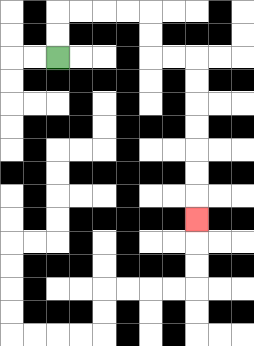{'start': '[2, 2]', 'end': '[8, 9]', 'path_directions': 'U,U,R,R,R,R,D,D,R,R,D,D,D,D,D,D,D', 'path_coordinates': '[[2, 2], [2, 1], [2, 0], [3, 0], [4, 0], [5, 0], [6, 0], [6, 1], [6, 2], [7, 2], [8, 2], [8, 3], [8, 4], [8, 5], [8, 6], [8, 7], [8, 8], [8, 9]]'}